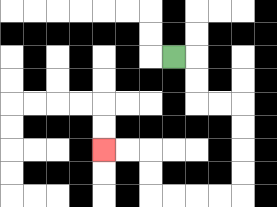{'start': '[7, 2]', 'end': '[4, 6]', 'path_directions': 'R,D,D,R,R,D,D,D,D,L,L,L,L,U,U,L,L', 'path_coordinates': '[[7, 2], [8, 2], [8, 3], [8, 4], [9, 4], [10, 4], [10, 5], [10, 6], [10, 7], [10, 8], [9, 8], [8, 8], [7, 8], [6, 8], [6, 7], [6, 6], [5, 6], [4, 6]]'}